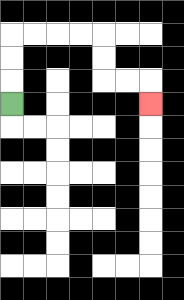{'start': '[0, 4]', 'end': '[6, 4]', 'path_directions': 'U,U,U,R,R,R,R,D,D,R,R,D', 'path_coordinates': '[[0, 4], [0, 3], [0, 2], [0, 1], [1, 1], [2, 1], [3, 1], [4, 1], [4, 2], [4, 3], [5, 3], [6, 3], [6, 4]]'}